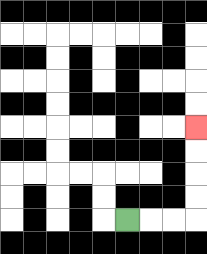{'start': '[5, 9]', 'end': '[8, 5]', 'path_directions': 'R,R,R,U,U,U,U', 'path_coordinates': '[[5, 9], [6, 9], [7, 9], [8, 9], [8, 8], [8, 7], [8, 6], [8, 5]]'}